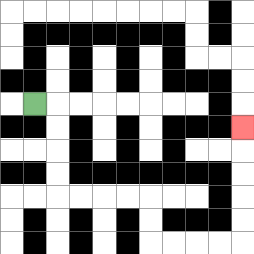{'start': '[1, 4]', 'end': '[10, 5]', 'path_directions': 'R,D,D,D,D,R,R,R,R,D,D,R,R,R,R,U,U,U,U,U', 'path_coordinates': '[[1, 4], [2, 4], [2, 5], [2, 6], [2, 7], [2, 8], [3, 8], [4, 8], [5, 8], [6, 8], [6, 9], [6, 10], [7, 10], [8, 10], [9, 10], [10, 10], [10, 9], [10, 8], [10, 7], [10, 6], [10, 5]]'}